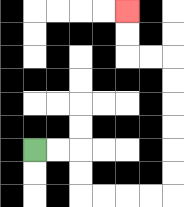{'start': '[1, 6]', 'end': '[5, 0]', 'path_directions': 'R,R,D,D,R,R,R,R,U,U,U,U,U,U,L,L,U,U', 'path_coordinates': '[[1, 6], [2, 6], [3, 6], [3, 7], [3, 8], [4, 8], [5, 8], [6, 8], [7, 8], [7, 7], [7, 6], [7, 5], [7, 4], [7, 3], [7, 2], [6, 2], [5, 2], [5, 1], [5, 0]]'}